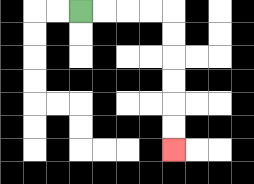{'start': '[3, 0]', 'end': '[7, 6]', 'path_directions': 'R,R,R,R,D,D,D,D,D,D', 'path_coordinates': '[[3, 0], [4, 0], [5, 0], [6, 0], [7, 0], [7, 1], [7, 2], [7, 3], [7, 4], [7, 5], [7, 6]]'}